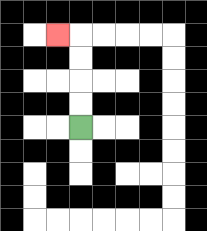{'start': '[3, 5]', 'end': '[2, 1]', 'path_directions': 'U,U,U,U,L', 'path_coordinates': '[[3, 5], [3, 4], [3, 3], [3, 2], [3, 1], [2, 1]]'}